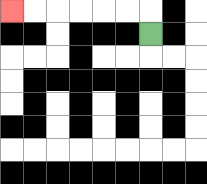{'start': '[6, 1]', 'end': '[0, 0]', 'path_directions': 'U,L,L,L,L,L,L', 'path_coordinates': '[[6, 1], [6, 0], [5, 0], [4, 0], [3, 0], [2, 0], [1, 0], [0, 0]]'}